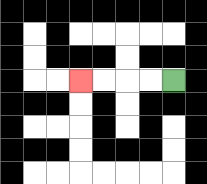{'start': '[7, 3]', 'end': '[3, 3]', 'path_directions': 'L,L,L,L', 'path_coordinates': '[[7, 3], [6, 3], [5, 3], [4, 3], [3, 3]]'}